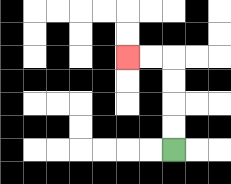{'start': '[7, 6]', 'end': '[5, 2]', 'path_directions': 'U,U,U,U,L,L', 'path_coordinates': '[[7, 6], [7, 5], [7, 4], [7, 3], [7, 2], [6, 2], [5, 2]]'}